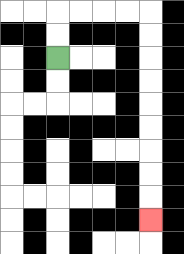{'start': '[2, 2]', 'end': '[6, 9]', 'path_directions': 'U,U,R,R,R,R,D,D,D,D,D,D,D,D,D', 'path_coordinates': '[[2, 2], [2, 1], [2, 0], [3, 0], [4, 0], [5, 0], [6, 0], [6, 1], [6, 2], [6, 3], [6, 4], [6, 5], [6, 6], [6, 7], [6, 8], [6, 9]]'}